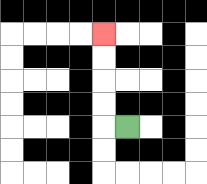{'start': '[5, 5]', 'end': '[4, 1]', 'path_directions': 'L,U,U,U,U', 'path_coordinates': '[[5, 5], [4, 5], [4, 4], [4, 3], [4, 2], [4, 1]]'}